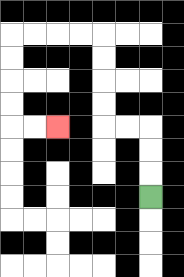{'start': '[6, 8]', 'end': '[2, 5]', 'path_directions': 'U,U,U,L,L,U,U,U,U,L,L,L,L,D,D,D,D,R,R', 'path_coordinates': '[[6, 8], [6, 7], [6, 6], [6, 5], [5, 5], [4, 5], [4, 4], [4, 3], [4, 2], [4, 1], [3, 1], [2, 1], [1, 1], [0, 1], [0, 2], [0, 3], [0, 4], [0, 5], [1, 5], [2, 5]]'}